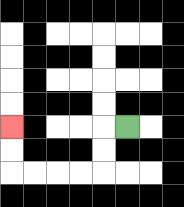{'start': '[5, 5]', 'end': '[0, 5]', 'path_directions': 'L,D,D,L,L,L,L,U,U', 'path_coordinates': '[[5, 5], [4, 5], [4, 6], [4, 7], [3, 7], [2, 7], [1, 7], [0, 7], [0, 6], [0, 5]]'}